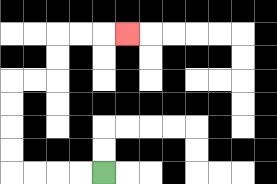{'start': '[4, 7]', 'end': '[5, 1]', 'path_directions': 'L,L,L,L,U,U,U,U,R,R,U,U,R,R,R', 'path_coordinates': '[[4, 7], [3, 7], [2, 7], [1, 7], [0, 7], [0, 6], [0, 5], [0, 4], [0, 3], [1, 3], [2, 3], [2, 2], [2, 1], [3, 1], [4, 1], [5, 1]]'}